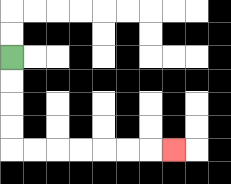{'start': '[0, 2]', 'end': '[7, 6]', 'path_directions': 'D,D,D,D,R,R,R,R,R,R,R', 'path_coordinates': '[[0, 2], [0, 3], [0, 4], [0, 5], [0, 6], [1, 6], [2, 6], [3, 6], [4, 6], [5, 6], [6, 6], [7, 6]]'}